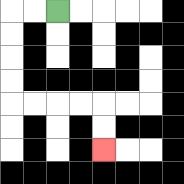{'start': '[2, 0]', 'end': '[4, 6]', 'path_directions': 'L,L,D,D,D,D,R,R,R,R,D,D', 'path_coordinates': '[[2, 0], [1, 0], [0, 0], [0, 1], [0, 2], [0, 3], [0, 4], [1, 4], [2, 4], [3, 4], [4, 4], [4, 5], [4, 6]]'}